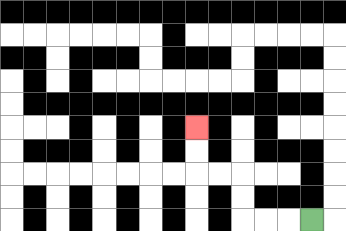{'start': '[13, 9]', 'end': '[8, 5]', 'path_directions': 'L,L,L,U,U,L,L,U,U', 'path_coordinates': '[[13, 9], [12, 9], [11, 9], [10, 9], [10, 8], [10, 7], [9, 7], [8, 7], [8, 6], [8, 5]]'}